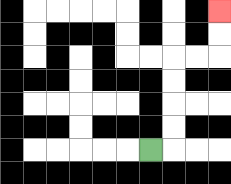{'start': '[6, 6]', 'end': '[9, 0]', 'path_directions': 'R,U,U,U,U,R,R,U,U', 'path_coordinates': '[[6, 6], [7, 6], [7, 5], [7, 4], [7, 3], [7, 2], [8, 2], [9, 2], [9, 1], [9, 0]]'}